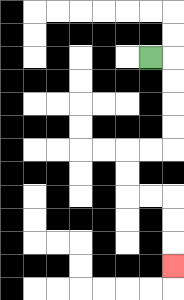{'start': '[6, 2]', 'end': '[7, 11]', 'path_directions': 'R,D,D,D,D,L,L,D,D,R,R,D,D,D', 'path_coordinates': '[[6, 2], [7, 2], [7, 3], [7, 4], [7, 5], [7, 6], [6, 6], [5, 6], [5, 7], [5, 8], [6, 8], [7, 8], [7, 9], [7, 10], [7, 11]]'}